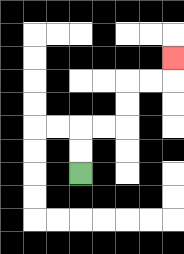{'start': '[3, 7]', 'end': '[7, 2]', 'path_directions': 'U,U,R,R,U,U,R,R,U', 'path_coordinates': '[[3, 7], [3, 6], [3, 5], [4, 5], [5, 5], [5, 4], [5, 3], [6, 3], [7, 3], [7, 2]]'}